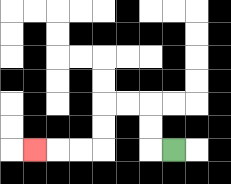{'start': '[7, 6]', 'end': '[1, 6]', 'path_directions': 'L,U,U,L,L,D,D,L,L,L', 'path_coordinates': '[[7, 6], [6, 6], [6, 5], [6, 4], [5, 4], [4, 4], [4, 5], [4, 6], [3, 6], [2, 6], [1, 6]]'}